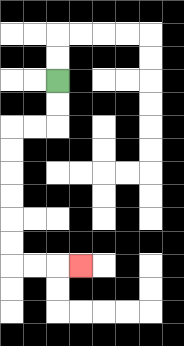{'start': '[2, 3]', 'end': '[3, 11]', 'path_directions': 'D,D,L,L,D,D,D,D,D,D,R,R,R', 'path_coordinates': '[[2, 3], [2, 4], [2, 5], [1, 5], [0, 5], [0, 6], [0, 7], [0, 8], [0, 9], [0, 10], [0, 11], [1, 11], [2, 11], [3, 11]]'}